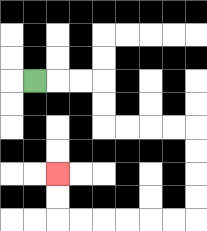{'start': '[1, 3]', 'end': '[2, 7]', 'path_directions': 'R,R,R,D,D,R,R,R,R,D,D,D,D,L,L,L,L,L,L,U,U', 'path_coordinates': '[[1, 3], [2, 3], [3, 3], [4, 3], [4, 4], [4, 5], [5, 5], [6, 5], [7, 5], [8, 5], [8, 6], [8, 7], [8, 8], [8, 9], [7, 9], [6, 9], [5, 9], [4, 9], [3, 9], [2, 9], [2, 8], [2, 7]]'}